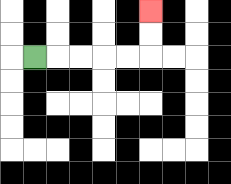{'start': '[1, 2]', 'end': '[6, 0]', 'path_directions': 'R,R,R,R,R,U,U', 'path_coordinates': '[[1, 2], [2, 2], [3, 2], [4, 2], [5, 2], [6, 2], [6, 1], [6, 0]]'}